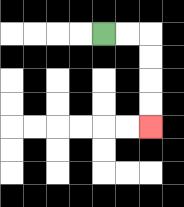{'start': '[4, 1]', 'end': '[6, 5]', 'path_directions': 'R,R,D,D,D,D', 'path_coordinates': '[[4, 1], [5, 1], [6, 1], [6, 2], [6, 3], [6, 4], [6, 5]]'}